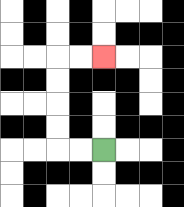{'start': '[4, 6]', 'end': '[4, 2]', 'path_directions': 'L,L,U,U,U,U,R,R', 'path_coordinates': '[[4, 6], [3, 6], [2, 6], [2, 5], [2, 4], [2, 3], [2, 2], [3, 2], [4, 2]]'}